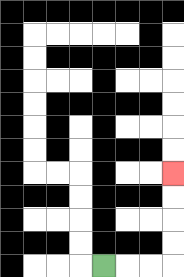{'start': '[4, 11]', 'end': '[7, 7]', 'path_directions': 'R,R,R,U,U,U,U', 'path_coordinates': '[[4, 11], [5, 11], [6, 11], [7, 11], [7, 10], [7, 9], [7, 8], [7, 7]]'}